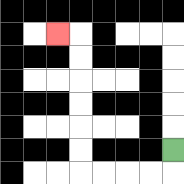{'start': '[7, 6]', 'end': '[2, 1]', 'path_directions': 'D,L,L,L,L,U,U,U,U,U,U,L', 'path_coordinates': '[[7, 6], [7, 7], [6, 7], [5, 7], [4, 7], [3, 7], [3, 6], [3, 5], [3, 4], [3, 3], [3, 2], [3, 1], [2, 1]]'}